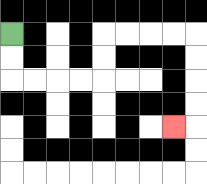{'start': '[0, 1]', 'end': '[7, 5]', 'path_directions': 'D,D,R,R,R,R,U,U,R,R,R,R,D,D,D,D,L', 'path_coordinates': '[[0, 1], [0, 2], [0, 3], [1, 3], [2, 3], [3, 3], [4, 3], [4, 2], [4, 1], [5, 1], [6, 1], [7, 1], [8, 1], [8, 2], [8, 3], [8, 4], [8, 5], [7, 5]]'}